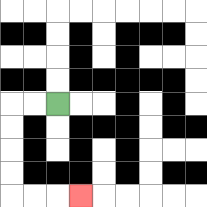{'start': '[2, 4]', 'end': '[3, 8]', 'path_directions': 'L,L,D,D,D,D,R,R,R', 'path_coordinates': '[[2, 4], [1, 4], [0, 4], [0, 5], [0, 6], [0, 7], [0, 8], [1, 8], [2, 8], [3, 8]]'}